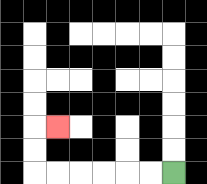{'start': '[7, 7]', 'end': '[2, 5]', 'path_directions': 'L,L,L,L,L,L,U,U,R', 'path_coordinates': '[[7, 7], [6, 7], [5, 7], [4, 7], [3, 7], [2, 7], [1, 7], [1, 6], [1, 5], [2, 5]]'}